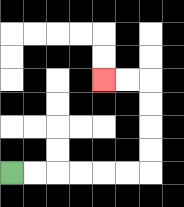{'start': '[0, 7]', 'end': '[4, 3]', 'path_directions': 'R,R,R,R,R,R,U,U,U,U,L,L', 'path_coordinates': '[[0, 7], [1, 7], [2, 7], [3, 7], [4, 7], [5, 7], [6, 7], [6, 6], [6, 5], [6, 4], [6, 3], [5, 3], [4, 3]]'}